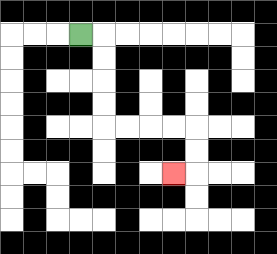{'start': '[3, 1]', 'end': '[7, 7]', 'path_directions': 'R,D,D,D,D,R,R,R,R,D,D,L', 'path_coordinates': '[[3, 1], [4, 1], [4, 2], [4, 3], [4, 4], [4, 5], [5, 5], [6, 5], [7, 5], [8, 5], [8, 6], [8, 7], [7, 7]]'}